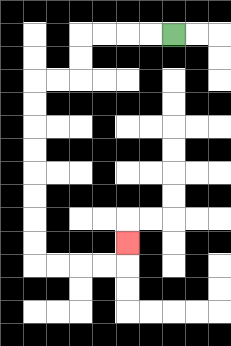{'start': '[7, 1]', 'end': '[5, 10]', 'path_directions': 'L,L,L,L,D,D,L,L,D,D,D,D,D,D,D,D,R,R,R,R,U', 'path_coordinates': '[[7, 1], [6, 1], [5, 1], [4, 1], [3, 1], [3, 2], [3, 3], [2, 3], [1, 3], [1, 4], [1, 5], [1, 6], [1, 7], [1, 8], [1, 9], [1, 10], [1, 11], [2, 11], [3, 11], [4, 11], [5, 11], [5, 10]]'}